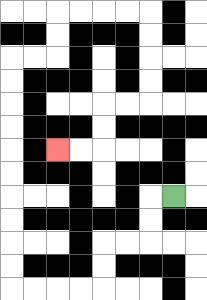{'start': '[7, 8]', 'end': '[2, 6]', 'path_directions': 'L,D,D,L,L,D,D,L,L,L,L,U,U,U,U,U,U,U,U,U,U,R,R,U,U,R,R,R,R,D,D,D,D,L,L,D,D,L,L', 'path_coordinates': '[[7, 8], [6, 8], [6, 9], [6, 10], [5, 10], [4, 10], [4, 11], [4, 12], [3, 12], [2, 12], [1, 12], [0, 12], [0, 11], [0, 10], [0, 9], [0, 8], [0, 7], [0, 6], [0, 5], [0, 4], [0, 3], [0, 2], [1, 2], [2, 2], [2, 1], [2, 0], [3, 0], [4, 0], [5, 0], [6, 0], [6, 1], [6, 2], [6, 3], [6, 4], [5, 4], [4, 4], [4, 5], [4, 6], [3, 6], [2, 6]]'}